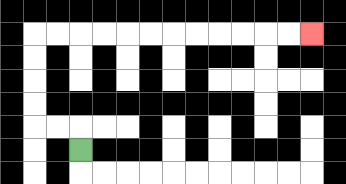{'start': '[3, 6]', 'end': '[13, 1]', 'path_directions': 'U,L,L,U,U,U,U,R,R,R,R,R,R,R,R,R,R,R,R', 'path_coordinates': '[[3, 6], [3, 5], [2, 5], [1, 5], [1, 4], [1, 3], [1, 2], [1, 1], [2, 1], [3, 1], [4, 1], [5, 1], [6, 1], [7, 1], [8, 1], [9, 1], [10, 1], [11, 1], [12, 1], [13, 1]]'}